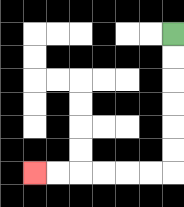{'start': '[7, 1]', 'end': '[1, 7]', 'path_directions': 'D,D,D,D,D,D,L,L,L,L,L,L', 'path_coordinates': '[[7, 1], [7, 2], [7, 3], [7, 4], [7, 5], [7, 6], [7, 7], [6, 7], [5, 7], [4, 7], [3, 7], [2, 7], [1, 7]]'}